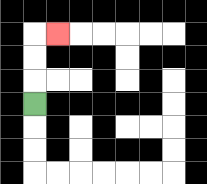{'start': '[1, 4]', 'end': '[2, 1]', 'path_directions': 'U,U,U,R', 'path_coordinates': '[[1, 4], [1, 3], [1, 2], [1, 1], [2, 1]]'}